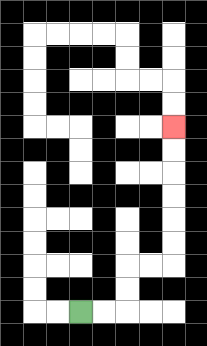{'start': '[3, 13]', 'end': '[7, 5]', 'path_directions': 'R,R,U,U,R,R,U,U,U,U,U,U', 'path_coordinates': '[[3, 13], [4, 13], [5, 13], [5, 12], [5, 11], [6, 11], [7, 11], [7, 10], [7, 9], [7, 8], [7, 7], [7, 6], [7, 5]]'}